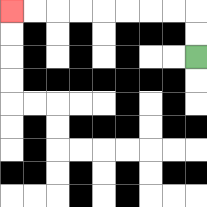{'start': '[8, 2]', 'end': '[0, 0]', 'path_directions': 'U,U,L,L,L,L,L,L,L,L', 'path_coordinates': '[[8, 2], [8, 1], [8, 0], [7, 0], [6, 0], [5, 0], [4, 0], [3, 0], [2, 0], [1, 0], [0, 0]]'}